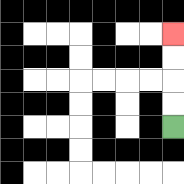{'start': '[7, 5]', 'end': '[7, 1]', 'path_directions': 'U,U,U,U', 'path_coordinates': '[[7, 5], [7, 4], [7, 3], [7, 2], [7, 1]]'}